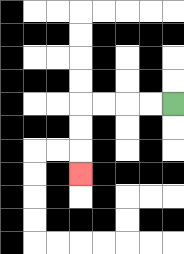{'start': '[7, 4]', 'end': '[3, 7]', 'path_directions': 'L,L,L,L,D,D,D', 'path_coordinates': '[[7, 4], [6, 4], [5, 4], [4, 4], [3, 4], [3, 5], [3, 6], [3, 7]]'}